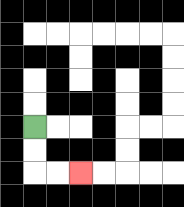{'start': '[1, 5]', 'end': '[3, 7]', 'path_directions': 'D,D,R,R', 'path_coordinates': '[[1, 5], [1, 6], [1, 7], [2, 7], [3, 7]]'}